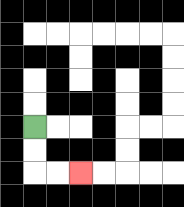{'start': '[1, 5]', 'end': '[3, 7]', 'path_directions': 'D,D,R,R', 'path_coordinates': '[[1, 5], [1, 6], [1, 7], [2, 7], [3, 7]]'}